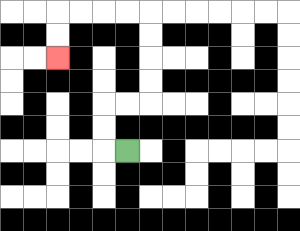{'start': '[5, 6]', 'end': '[2, 2]', 'path_directions': 'L,U,U,R,R,U,U,U,U,L,L,L,L,D,D', 'path_coordinates': '[[5, 6], [4, 6], [4, 5], [4, 4], [5, 4], [6, 4], [6, 3], [6, 2], [6, 1], [6, 0], [5, 0], [4, 0], [3, 0], [2, 0], [2, 1], [2, 2]]'}